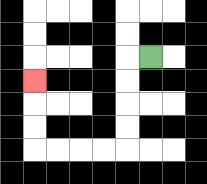{'start': '[6, 2]', 'end': '[1, 3]', 'path_directions': 'L,D,D,D,D,L,L,L,L,U,U,U', 'path_coordinates': '[[6, 2], [5, 2], [5, 3], [5, 4], [5, 5], [5, 6], [4, 6], [3, 6], [2, 6], [1, 6], [1, 5], [1, 4], [1, 3]]'}